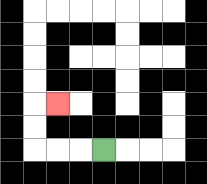{'start': '[4, 6]', 'end': '[2, 4]', 'path_directions': 'L,L,L,U,U,R', 'path_coordinates': '[[4, 6], [3, 6], [2, 6], [1, 6], [1, 5], [1, 4], [2, 4]]'}